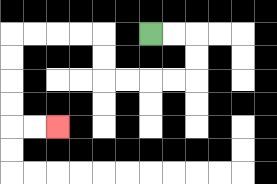{'start': '[6, 1]', 'end': '[2, 5]', 'path_directions': 'R,R,D,D,L,L,L,L,U,U,L,L,L,L,D,D,D,D,R,R', 'path_coordinates': '[[6, 1], [7, 1], [8, 1], [8, 2], [8, 3], [7, 3], [6, 3], [5, 3], [4, 3], [4, 2], [4, 1], [3, 1], [2, 1], [1, 1], [0, 1], [0, 2], [0, 3], [0, 4], [0, 5], [1, 5], [2, 5]]'}